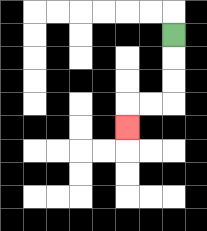{'start': '[7, 1]', 'end': '[5, 5]', 'path_directions': 'D,D,D,L,L,D', 'path_coordinates': '[[7, 1], [7, 2], [7, 3], [7, 4], [6, 4], [5, 4], [5, 5]]'}